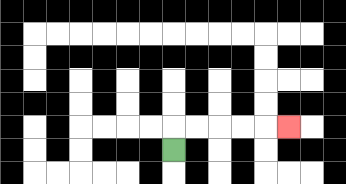{'start': '[7, 6]', 'end': '[12, 5]', 'path_directions': 'U,R,R,R,R,R', 'path_coordinates': '[[7, 6], [7, 5], [8, 5], [9, 5], [10, 5], [11, 5], [12, 5]]'}